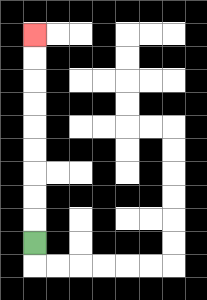{'start': '[1, 10]', 'end': '[1, 1]', 'path_directions': 'U,U,U,U,U,U,U,U,U', 'path_coordinates': '[[1, 10], [1, 9], [1, 8], [1, 7], [1, 6], [1, 5], [1, 4], [1, 3], [1, 2], [1, 1]]'}